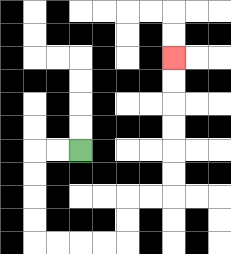{'start': '[3, 6]', 'end': '[7, 2]', 'path_directions': 'L,L,D,D,D,D,R,R,R,R,U,U,R,R,U,U,U,U,U,U', 'path_coordinates': '[[3, 6], [2, 6], [1, 6], [1, 7], [1, 8], [1, 9], [1, 10], [2, 10], [3, 10], [4, 10], [5, 10], [5, 9], [5, 8], [6, 8], [7, 8], [7, 7], [7, 6], [7, 5], [7, 4], [7, 3], [7, 2]]'}